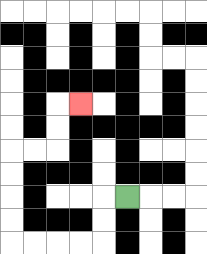{'start': '[5, 8]', 'end': '[3, 4]', 'path_directions': 'L,D,D,L,L,L,L,U,U,U,U,R,R,U,U,R', 'path_coordinates': '[[5, 8], [4, 8], [4, 9], [4, 10], [3, 10], [2, 10], [1, 10], [0, 10], [0, 9], [0, 8], [0, 7], [0, 6], [1, 6], [2, 6], [2, 5], [2, 4], [3, 4]]'}